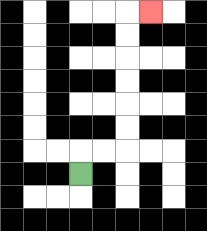{'start': '[3, 7]', 'end': '[6, 0]', 'path_directions': 'U,R,R,U,U,U,U,U,U,R', 'path_coordinates': '[[3, 7], [3, 6], [4, 6], [5, 6], [5, 5], [5, 4], [5, 3], [5, 2], [5, 1], [5, 0], [6, 0]]'}